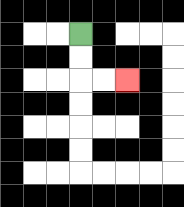{'start': '[3, 1]', 'end': '[5, 3]', 'path_directions': 'D,D,R,R', 'path_coordinates': '[[3, 1], [3, 2], [3, 3], [4, 3], [5, 3]]'}